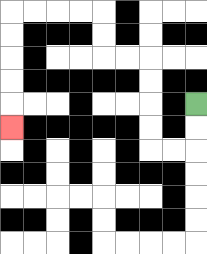{'start': '[8, 4]', 'end': '[0, 5]', 'path_directions': 'D,D,L,L,U,U,U,U,L,L,U,U,L,L,L,L,D,D,D,D,D', 'path_coordinates': '[[8, 4], [8, 5], [8, 6], [7, 6], [6, 6], [6, 5], [6, 4], [6, 3], [6, 2], [5, 2], [4, 2], [4, 1], [4, 0], [3, 0], [2, 0], [1, 0], [0, 0], [0, 1], [0, 2], [0, 3], [0, 4], [0, 5]]'}